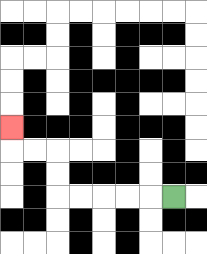{'start': '[7, 8]', 'end': '[0, 5]', 'path_directions': 'L,L,L,L,L,U,U,L,L,U', 'path_coordinates': '[[7, 8], [6, 8], [5, 8], [4, 8], [3, 8], [2, 8], [2, 7], [2, 6], [1, 6], [0, 6], [0, 5]]'}